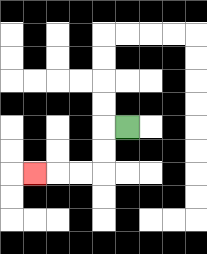{'start': '[5, 5]', 'end': '[1, 7]', 'path_directions': 'L,D,D,L,L,L', 'path_coordinates': '[[5, 5], [4, 5], [4, 6], [4, 7], [3, 7], [2, 7], [1, 7]]'}